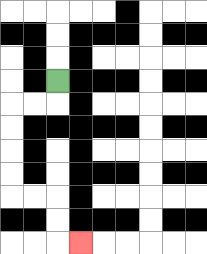{'start': '[2, 3]', 'end': '[3, 10]', 'path_directions': 'D,L,L,D,D,D,D,R,R,D,D,R', 'path_coordinates': '[[2, 3], [2, 4], [1, 4], [0, 4], [0, 5], [0, 6], [0, 7], [0, 8], [1, 8], [2, 8], [2, 9], [2, 10], [3, 10]]'}